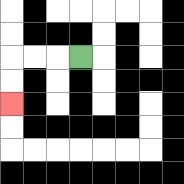{'start': '[3, 2]', 'end': '[0, 4]', 'path_directions': 'L,L,L,D,D', 'path_coordinates': '[[3, 2], [2, 2], [1, 2], [0, 2], [0, 3], [0, 4]]'}